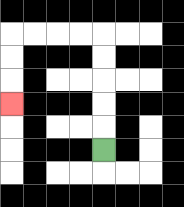{'start': '[4, 6]', 'end': '[0, 4]', 'path_directions': 'U,U,U,U,U,L,L,L,L,D,D,D', 'path_coordinates': '[[4, 6], [4, 5], [4, 4], [4, 3], [4, 2], [4, 1], [3, 1], [2, 1], [1, 1], [0, 1], [0, 2], [0, 3], [0, 4]]'}